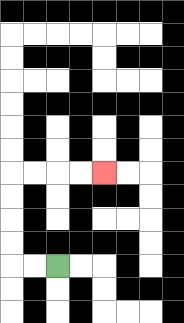{'start': '[2, 11]', 'end': '[4, 7]', 'path_directions': 'L,L,U,U,U,U,R,R,R,R', 'path_coordinates': '[[2, 11], [1, 11], [0, 11], [0, 10], [0, 9], [0, 8], [0, 7], [1, 7], [2, 7], [3, 7], [4, 7]]'}